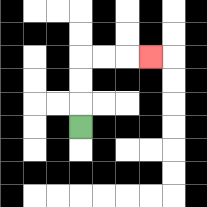{'start': '[3, 5]', 'end': '[6, 2]', 'path_directions': 'U,U,U,R,R,R', 'path_coordinates': '[[3, 5], [3, 4], [3, 3], [3, 2], [4, 2], [5, 2], [6, 2]]'}